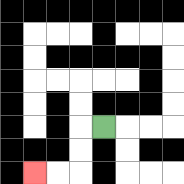{'start': '[4, 5]', 'end': '[1, 7]', 'path_directions': 'L,D,D,L,L', 'path_coordinates': '[[4, 5], [3, 5], [3, 6], [3, 7], [2, 7], [1, 7]]'}